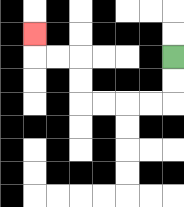{'start': '[7, 2]', 'end': '[1, 1]', 'path_directions': 'D,D,L,L,L,L,U,U,L,L,U', 'path_coordinates': '[[7, 2], [7, 3], [7, 4], [6, 4], [5, 4], [4, 4], [3, 4], [3, 3], [3, 2], [2, 2], [1, 2], [1, 1]]'}